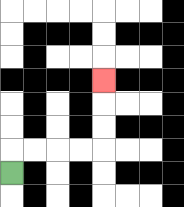{'start': '[0, 7]', 'end': '[4, 3]', 'path_directions': 'U,R,R,R,R,U,U,U', 'path_coordinates': '[[0, 7], [0, 6], [1, 6], [2, 6], [3, 6], [4, 6], [4, 5], [4, 4], [4, 3]]'}